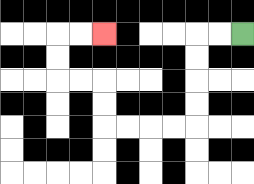{'start': '[10, 1]', 'end': '[4, 1]', 'path_directions': 'L,L,D,D,D,D,L,L,L,L,U,U,L,L,U,U,R,R', 'path_coordinates': '[[10, 1], [9, 1], [8, 1], [8, 2], [8, 3], [8, 4], [8, 5], [7, 5], [6, 5], [5, 5], [4, 5], [4, 4], [4, 3], [3, 3], [2, 3], [2, 2], [2, 1], [3, 1], [4, 1]]'}